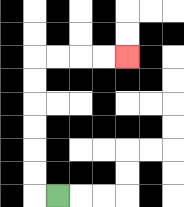{'start': '[2, 8]', 'end': '[5, 2]', 'path_directions': 'L,U,U,U,U,U,U,R,R,R,R', 'path_coordinates': '[[2, 8], [1, 8], [1, 7], [1, 6], [1, 5], [1, 4], [1, 3], [1, 2], [2, 2], [3, 2], [4, 2], [5, 2]]'}